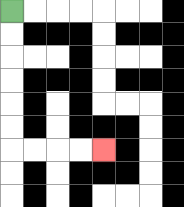{'start': '[0, 0]', 'end': '[4, 6]', 'path_directions': 'D,D,D,D,D,D,R,R,R,R', 'path_coordinates': '[[0, 0], [0, 1], [0, 2], [0, 3], [0, 4], [0, 5], [0, 6], [1, 6], [2, 6], [3, 6], [4, 6]]'}